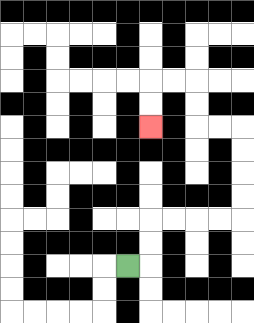{'start': '[5, 11]', 'end': '[6, 5]', 'path_directions': 'R,U,U,R,R,R,R,U,U,U,U,L,L,U,U,L,L,D,D', 'path_coordinates': '[[5, 11], [6, 11], [6, 10], [6, 9], [7, 9], [8, 9], [9, 9], [10, 9], [10, 8], [10, 7], [10, 6], [10, 5], [9, 5], [8, 5], [8, 4], [8, 3], [7, 3], [6, 3], [6, 4], [6, 5]]'}